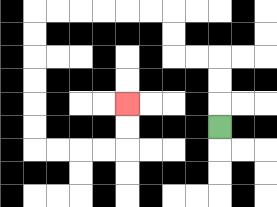{'start': '[9, 5]', 'end': '[5, 4]', 'path_directions': 'U,U,U,L,L,U,U,L,L,L,L,L,L,D,D,D,D,D,D,R,R,R,R,U,U', 'path_coordinates': '[[9, 5], [9, 4], [9, 3], [9, 2], [8, 2], [7, 2], [7, 1], [7, 0], [6, 0], [5, 0], [4, 0], [3, 0], [2, 0], [1, 0], [1, 1], [1, 2], [1, 3], [1, 4], [1, 5], [1, 6], [2, 6], [3, 6], [4, 6], [5, 6], [5, 5], [5, 4]]'}